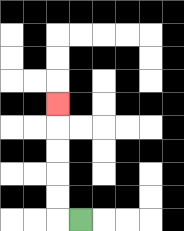{'start': '[3, 9]', 'end': '[2, 4]', 'path_directions': 'L,U,U,U,U,U', 'path_coordinates': '[[3, 9], [2, 9], [2, 8], [2, 7], [2, 6], [2, 5], [2, 4]]'}